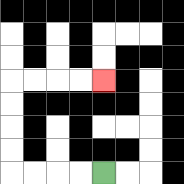{'start': '[4, 7]', 'end': '[4, 3]', 'path_directions': 'L,L,L,L,U,U,U,U,R,R,R,R', 'path_coordinates': '[[4, 7], [3, 7], [2, 7], [1, 7], [0, 7], [0, 6], [0, 5], [0, 4], [0, 3], [1, 3], [2, 3], [3, 3], [4, 3]]'}